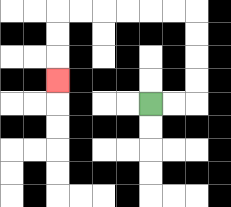{'start': '[6, 4]', 'end': '[2, 3]', 'path_directions': 'R,R,U,U,U,U,L,L,L,L,L,L,D,D,D', 'path_coordinates': '[[6, 4], [7, 4], [8, 4], [8, 3], [8, 2], [8, 1], [8, 0], [7, 0], [6, 0], [5, 0], [4, 0], [3, 0], [2, 0], [2, 1], [2, 2], [2, 3]]'}